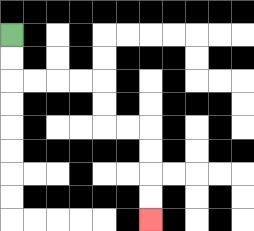{'start': '[0, 1]', 'end': '[6, 9]', 'path_directions': 'D,D,R,R,R,R,D,D,R,R,D,D,D,D', 'path_coordinates': '[[0, 1], [0, 2], [0, 3], [1, 3], [2, 3], [3, 3], [4, 3], [4, 4], [4, 5], [5, 5], [6, 5], [6, 6], [6, 7], [6, 8], [6, 9]]'}